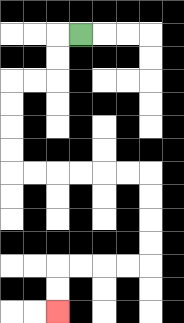{'start': '[3, 1]', 'end': '[2, 13]', 'path_directions': 'L,D,D,L,L,D,D,D,D,R,R,R,R,R,R,D,D,D,D,L,L,L,L,D,D', 'path_coordinates': '[[3, 1], [2, 1], [2, 2], [2, 3], [1, 3], [0, 3], [0, 4], [0, 5], [0, 6], [0, 7], [1, 7], [2, 7], [3, 7], [4, 7], [5, 7], [6, 7], [6, 8], [6, 9], [6, 10], [6, 11], [5, 11], [4, 11], [3, 11], [2, 11], [2, 12], [2, 13]]'}